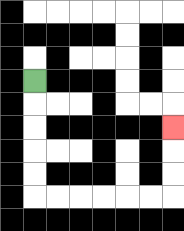{'start': '[1, 3]', 'end': '[7, 5]', 'path_directions': 'D,D,D,D,D,R,R,R,R,R,R,U,U,U', 'path_coordinates': '[[1, 3], [1, 4], [1, 5], [1, 6], [1, 7], [1, 8], [2, 8], [3, 8], [4, 8], [5, 8], [6, 8], [7, 8], [7, 7], [7, 6], [7, 5]]'}